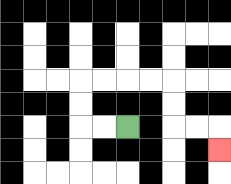{'start': '[5, 5]', 'end': '[9, 6]', 'path_directions': 'L,L,U,U,R,R,R,R,D,D,R,R,D', 'path_coordinates': '[[5, 5], [4, 5], [3, 5], [3, 4], [3, 3], [4, 3], [5, 3], [6, 3], [7, 3], [7, 4], [7, 5], [8, 5], [9, 5], [9, 6]]'}